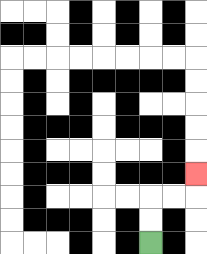{'start': '[6, 10]', 'end': '[8, 7]', 'path_directions': 'U,U,R,R,U', 'path_coordinates': '[[6, 10], [6, 9], [6, 8], [7, 8], [8, 8], [8, 7]]'}